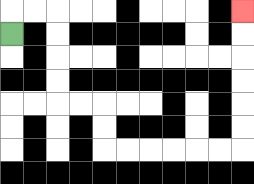{'start': '[0, 1]', 'end': '[10, 0]', 'path_directions': 'U,R,R,D,D,D,D,R,R,D,D,R,R,R,R,R,R,U,U,U,U,U,U', 'path_coordinates': '[[0, 1], [0, 0], [1, 0], [2, 0], [2, 1], [2, 2], [2, 3], [2, 4], [3, 4], [4, 4], [4, 5], [4, 6], [5, 6], [6, 6], [7, 6], [8, 6], [9, 6], [10, 6], [10, 5], [10, 4], [10, 3], [10, 2], [10, 1], [10, 0]]'}